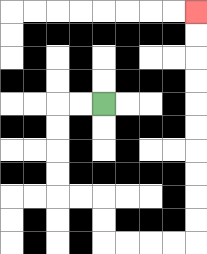{'start': '[4, 4]', 'end': '[8, 0]', 'path_directions': 'L,L,D,D,D,D,R,R,D,D,R,R,R,R,U,U,U,U,U,U,U,U,U,U', 'path_coordinates': '[[4, 4], [3, 4], [2, 4], [2, 5], [2, 6], [2, 7], [2, 8], [3, 8], [4, 8], [4, 9], [4, 10], [5, 10], [6, 10], [7, 10], [8, 10], [8, 9], [8, 8], [8, 7], [8, 6], [8, 5], [8, 4], [8, 3], [8, 2], [8, 1], [8, 0]]'}